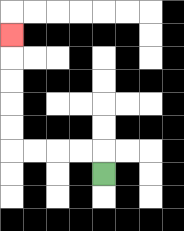{'start': '[4, 7]', 'end': '[0, 1]', 'path_directions': 'U,L,L,L,L,U,U,U,U,U', 'path_coordinates': '[[4, 7], [4, 6], [3, 6], [2, 6], [1, 6], [0, 6], [0, 5], [0, 4], [0, 3], [0, 2], [0, 1]]'}